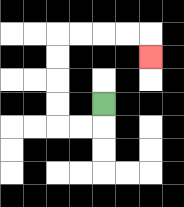{'start': '[4, 4]', 'end': '[6, 2]', 'path_directions': 'D,L,L,U,U,U,U,R,R,R,R,D', 'path_coordinates': '[[4, 4], [4, 5], [3, 5], [2, 5], [2, 4], [2, 3], [2, 2], [2, 1], [3, 1], [4, 1], [5, 1], [6, 1], [6, 2]]'}